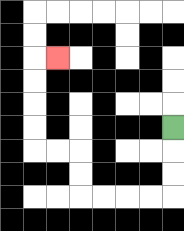{'start': '[7, 5]', 'end': '[2, 2]', 'path_directions': 'D,D,D,L,L,L,L,U,U,L,L,U,U,U,U,R', 'path_coordinates': '[[7, 5], [7, 6], [7, 7], [7, 8], [6, 8], [5, 8], [4, 8], [3, 8], [3, 7], [3, 6], [2, 6], [1, 6], [1, 5], [1, 4], [1, 3], [1, 2], [2, 2]]'}